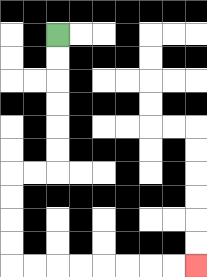{'start': '[2, 1]', 'end': '[8, 11]', 'path_directions': 'D,D,D,D,D,D,L,L,D,D,D,D,R,R,R,R,R,R,R,R', 'path_coordinates': '[[2, 1], [2, 2], [2, 3], [2, 4], [2, 5], [2, 6], [2, 7], [1, 7], [0, 7], [0, 8], [0, 9], [0, 10], [0, 11], [1, 11], [2, 11], [3, 11], [4, 11], [5, 11], [6, 11], [7, 11], [8, 11]]'}